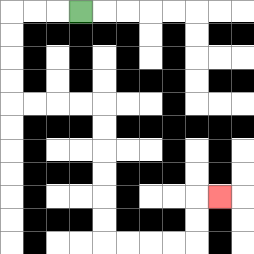{'start': '[3, 0]', 'end': '[9, 8]', 'path_directions': 'L,L,L,D,D,D,D,R,R,R,R,D,D,D,D,D,D,R,R,R,R,U,U,R', 'path_coordinates': '[[3, 0], [2, 0], [1, 0], [0, 0], [0, 1], [0, 2], [0, 3], [0, 4], [1, 4], [2, 4], [3, 4], [4, 4], [4, 5], [4, 6], [4, 7], [4, 8], [4, 9], [4, 10], [5, 10], [6, 10], [7, 10], [8, 10], [8, 9], [8, 8], [9, 8]]'}